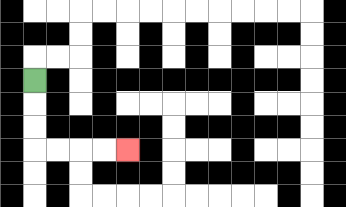{'start': '[1, 3]', 'end': '[5, 6]', 'path_directions': 'D,D,D,R,R,R,R', 'path_coordinates': '[[1, 3], [1, 4], [1, 5], [1, 6], [2, 6], [3, 6], [4, 6], [5, 6]]'}